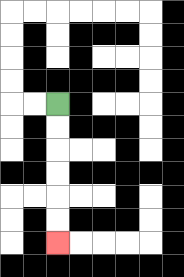{'start': '[2, 4]', 'end': '[2, 10]', 'path_directions': 'D,D,D,D,D,D', 'path_coordinates': '[[2, 4], [2, 5], [2, 6], [2, 7], [2, 8], [2, 9], [2, 10]]'}